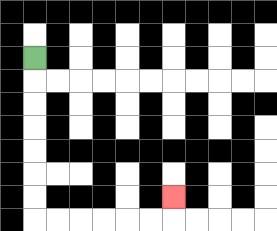{'start': '[1, 2]', 'end': '[7, 8]', 'path_directions': 'D,D,D,D,D,D,D,R,R,R,R,R,R,U', 'path_coordinates': '[[1, 2], [1, 3], [1, 4], [1, 5], [1, 6], [1, 7], [1, 8], [1, 9], [2, 9], [3, 9], [4, 9], [5, 9], [6, 9], [7, 9], [7, 8]]'}